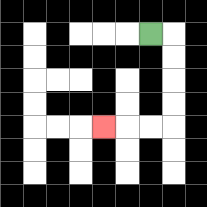{'start': '[6, 1]', 'end': '[4, 5]', 'path_directions': 'R,D,D,D,D,L,L,L', 'path_coordinates': '[[6, 1], [7, 1], [7, 2], [7, 3], [7, 4], [7, 5], [6, 5], [5, 5], [4, 5]]'}